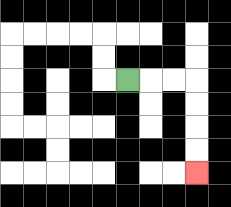{'start': '[5, 3]', 'end': '[8, 7]', 'path_directions': 'R,R,R,D,D,D,D', 'path_coordinates': '[[5, 3], [6, 3], [7, 3], [8, 3], [8, 4], [8, 5], [8, 6], [8, 7]]'}